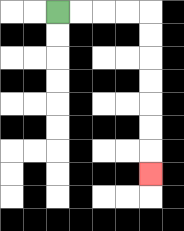{'start': '[2, 0]', 'end': '[6, 7]', 'path_directions': 'R,R,R,R,D,D,D,D,D,D,D', 'path_coordinates': '[[2, 0], [3, 0], [4, 0], [5, 0], [6, 0], [6, 1], [6, 2], [6, 3], [6, 4], [6, 5], [6, 6], [6, 7]]'}